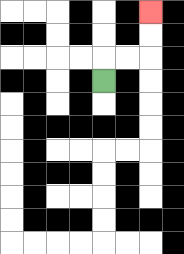{'start': '[4, 3]', 'end': '[6, 0]', 'path_directions': 'U,R,R,U,U', 'path_coordinates': '[[4, 3], [4, 2], [5, 2], [6, 2], [6, 1], [6, 0]]'}